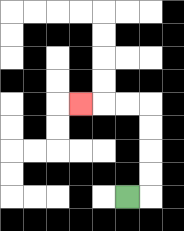{'start': '[5, 8]', 'end': '[3, 4]', 'path_directions': 'R,U,U,U,U,L,L,L', 'path_coordinates': '[[5, 8], [6, 8], [6, 7], [6, 6], [6, 5], [6, 4], [5, 4], [4, 4], [3, 4]]'}